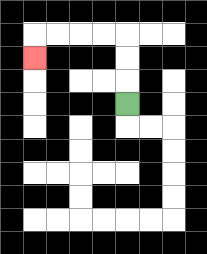{'start': '[5, 4]', 'end': '[1, 2]', 'path_directions': 'U,U,U,L,L,L,L,D', 'path_coordinates': '[[5, 4], [5, 3], [5, 2], [5, 1], [4, 1], [3, 1], [2, 1], [1, 1], [1, 2]]'}